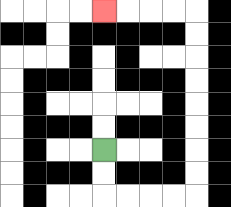{'start': '[4, 6]', 'end': '[4, 0]', 'path_directions': 'D,D,R,R,R,R,U,U,U,U,U,U,U,U,L,L,L,L', 'path_coordinates': '[[4, 6], [4, 7], [4, 8], [5, 8], [6, 8], [7, 8], [8, 8], [8, 7], [8, 6], [8, 5], [8, 4], [8, 3], [8, 2], [8, 1], [8, 0], [7, 0], [6, 0], [5, 0], [4, 0]]'}